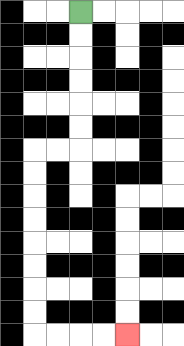{'start': '[3, 0]', 'end': '[5, 14]', 'path_directions': 'D,D,D,D,D,D,L,L,D,D,D,D,D,D,D,D,R,R,R,R', 'path_coordinates': '[[3, 0], [3, 1], [3, 2], [3, 3], [3, 4], [3, 5], [3, 6], [2, 6], [1, 6], [1, 7], [1, 8], [1, 9], [1, 10], [1, 11], [1, 12], [1, 13], [1, 14], [2, 14], [3, 14], [4, 14], [5, 14]]'}